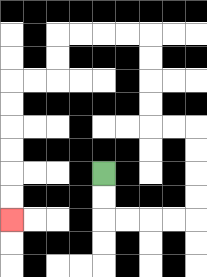{'start': '[4, 7]', 'end': '[0, 9]', 'path_directions': 'D,D,R,R,R,R,U,U,U,U,L,L,U,U,U,U,L,L,L,L,D,D,L,L,D,D,D,D,D,D', 'path_coordinates': '[[4, 7], [4, 8], [4, 9], [5, 9], [6, 9], [7, 9], [8, 9], [8, 8], [8, 7], [8, 6], [8, 5], [7, 5], [6, 5], [6, 4], [6, 3], [6, 2], [6, 1], [5, 1], [4, 1], [3, 1], [2, 1], [2, 2], [2, 3], [1, 3], [0, 3], [0, 4], [0, 5], [0, 6], [0, 7], [0, 8], [0, 9]]'}